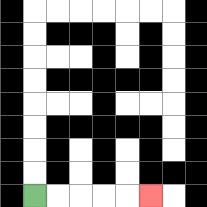{'start': '[1, 8]', 'end': '[6, 8]', 'path_directions': 'R,R,R,R,R', 'path_coordinates': '[[1, 8], [2, 8], [3, 8], [4, 8], [5, 8], [6, 8]]'}